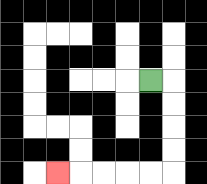{'start': '[6, 3]', 'end': '[2, 7]', 'path_directions': 'R,D,D,D,D,L,L,L,L,L', 'path_coordinates': '[[6, 3], [7, 3], [7, 4], [7, 5], [7, 6], [7, 7], [6, 7], [5, 7], [4, 7], [3, 7], [2, 7]]'}